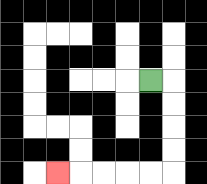{'start': '[6, 3]', 'end': '[2, 7]', 'path_directions': 'R,D,D,D,D,L,L,L,L,L', 'path_coordinates': '[[6, 3], [7, 3], [7, 4], [7, 5], [7, 6], [7, 7], [6, 7], [5, 7], [4, 7], [3, 7], [2, 7]]'}